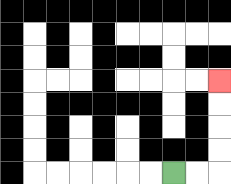{'start': '[7, 7]', 'end': '[9, 3]', 'path_directions': 'R,R,U,U,U,U', 'path_coordinates': '[[7, 7], [8, 7], [9, 7], [9, 6], [9, 5], [9, 4], [9, 3]]'}